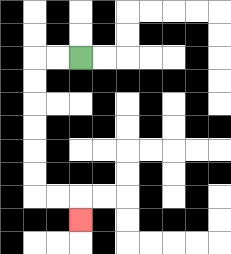{'start': '[3, 2]', 'end': '[3, 9]', 'path_directions': 'L,L,D,D,D,D,D,D,R,R,D', 'path_coordinates': '[[3, 2], [2, 2], [1, 2], [1, 3], [1, 4], [1, 5], [1, 6], [1, 7], [1, 8], [2, 8], [3, 8], [3, 9]]'}